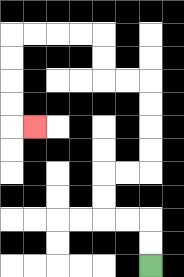{'start': '[6, 11]', 'end': '[1, 5]', 'path_directions': 'U,U,L,L,U,U,R,R,U,U,U,U,L,L,U,U,L,L,L,L,D,D,D,D,R', 'path_coordinates': '[[6, 11], [6, 10], [6, 9], [5, 9], [4, 9], [4, 8], [4, 7], [5, 7], [6, 7], [6, 6], [6, 5], [6, 4], [6, 3], [5, 3], [4, 3], [4, 2], [4, 1], [3, 1], [2, 1], [1, 1], [0, 1], [0, 2], [0, 3], [0, 4], [0, 5], [1, 5]]'}